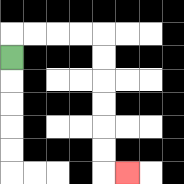{'start': '[0, 2]', 'end': '[5, 7]', 'path_directions': 'U,R,R,R,R,D,D,D,D,D,D,R', 'path_coordinates': '[[0, 2], [0, 1], [1, 1], [2, 1], [3, 1], [4, 1], [4, 2], [4, 3], [4, 4], [4, 5], [4, 6], [4, 7], [5, 7]]'}